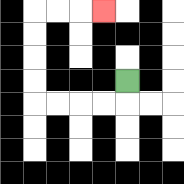{'start': '[5, 3]', 'end': '[4, 0]', 'path_directions': 'D,L,L,L,L,U,U,U,U,R,R,R', 'path_coordinates': '[[5, 3], [5, 4], [4, 4], [3, 4], [2, 4], [1, 4], [1, 3], [1, 2], [1, 1], [1, 0], [2, 0], [3, 0], [4, 0]]'}